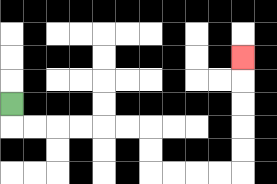{'start': '[0, 4]', 'end': '[10, 2]', 'path_directions': 'D,R,R,R,R,R,R,D,D,R,R,R,R,U,U,U,U,U', 'path_coordinates': '[[0, 4], [0, 5], [1, 5], [2, 5], [3, 5], [4, 5], [5, 5], [6, 5], [6, 6], [6, 7], [7, 7], [8, 7], [9, 7], [10, 7], [10, 6], [10, 5], [10, 4], [10, 3], [10, 2]]'}